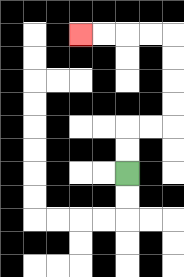{'start': '[5, 7]', 'end': '[3, 1]', 'path_directions': 'U,U,R,R,U,U,U,U,L,L,L,L', 'path_coordinates': '[[5, 7], [5, 6], [5, 5], [6, 5], [7, 5], [7, 4], [7, 3], [7, 2], [7, 1], [6, 1], [5, 1], [4, 1], [3, 1]]'}